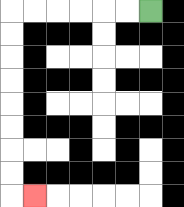{'start': '[6, 0]', 'end': '[1, 8]', 'path_directions': 'L,L,L,L,L,L,D,D,D,D,D,D,D,D,R', 'path_coordinates': '[[6, 0], [5, 0], [4, 0], [3, 0], [2, 0], [1, 0], [0, 0], [0, 1], [0, 2], [0, 3], [0, 4], [0, 5], [0, 6], [0, 7], [0, 8], [1, 8]]'}